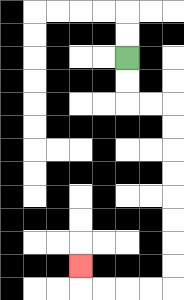{'start': '[5, 2]', 'end': '[3, 11]', 'path_directions': 'D,D,R,R,D,D,D,D,D,D,D,D,L,L,L,L,U', 'path_coordinates': '[[5, 2], [5, 3], [5, 4], [6, 4], [7, 4], [7, 5], [7, 6], [7, 7], [7, 8], [7, 9], [7, 10], [7, 11], [7, 12], [6, 12], [5, 12], [4, 12], [3, 12], [3, 11]]'}